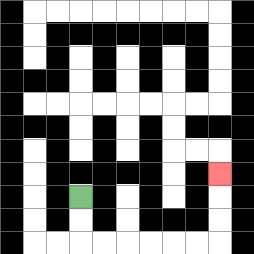{'start': '[3, 8]', 'end': '[9, 7]', 'path_directions': 'D,D,R,R,R,R,R,R,U,U,U', 'path_coordinates': '[[3, 8], [3, 9], [3, 10], [4, 10], [5, 10], [6, 10], [7, 10], [8, 10], [9, 10], [9, 9], [9, 8], [9, 7]]'}